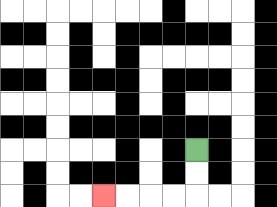{'start': '[8, 6]', 'end': '[4, 8]', 'path_directions': 'D,D,L,L,L,L', 'path_coordinates': '[[8, 6], [8, 7], [8, 8], [7, 8], [6, 8], [5, 8], [4, 8]]'}